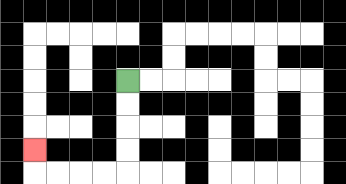{'start': '[5, 3]', 'end': '[1, 6]', 'path_directions': 'D,D,D,D,L,L,L,L,U', 'path_coordinates': '[[5, 3], [5, 4], [5, 5], [5, 6], [5, 7], [4, 7], [3, 7], [2, 7], [1, 7], [1, 6]]'}